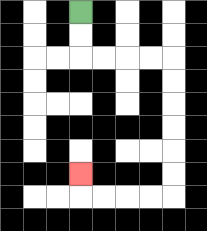{'start': '[3, 0]', 'end': '[3, 7]', 'path_directions': 'D,D,R,R,R,R,D,D,D,D,D,D,L,L,L,L,U', 'path_coordinates': '[[3, 0], [3, 1], [3, 2], [4, 2], [5, 2], [6, 2], [7, 2], [7, 3], [7, 4], [7, 5], [7, 6], [7, 7], [7, 8], [6, 8], [5, 8], [4, 8], [3, 8], [3, 7]]'}